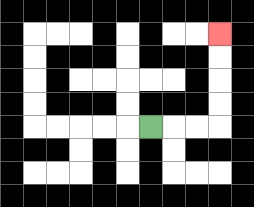{'start': '[6, 5]', 'end': '[9, 1]', 'path_directions': 'R,R,R,U,U,U,U', 'path_coordinates': '[[6, 5], [7, 5], [8, 5], [9, 5], [9, 4], [9, 3], [9, 2], [9, 1]]'}